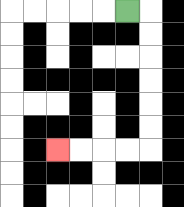{'start': '[5, 0]', 'end': '[2, 6]', 'path_directions': 'R,D,D,D,D,D,D,L,L,L,L', 'path_coordinates': '[[5, 0], [6, 0], [6, 1], [6, 2], [6, 3], [6, 4], [6, 5], [6, 6], [5, 6], [4, 6], [3, 6], [2, 6]]'}